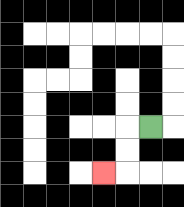{'start': '[6, 5]', 'end': '[4, 7]', 'path_directions': 'L,D,D,L', 'path_coordinates': '[[6, 5], [5, 5], [5, 6], [5, 7], [4, 7]]'}